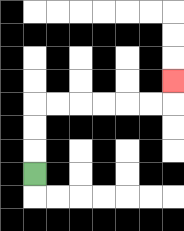{'start': '[1, 7]', 'end': '[7, 3]', 'path_directions': 'U,U,U,R,R,R,R,R,R,U', 'path_coordinates': '[[1, 7], [1, 6], [1, 5], [1, 4], [2, 4], [3, 4], [4, 4], [5, 4], [6, 4], [7, 4], [7, 3]]'}